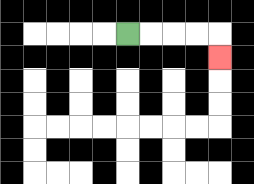{'start': '[5, 1]', 'end': '[9, 2]', 'path_directions': 'R,R,R,R,D', 'path_coordinates': '[[5, 1], [6, 1], [7, 1], [8, 1], [9, 1], [9, 2]]'}